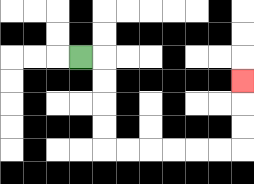{'start': '[3, 2]', 'end': '[10, 3]', 'path_directions': 'R,D,D,D,D,R,R,R,R,R,R,U,U,U', 'path_coordinates': '[[3, 2], [4, 2], [4, 3], [4, 4], [4, 5], [4, 6], [5, 6], [6, 6], [7, 6], [8, 6], [9, 6], [10, 6], [10, 5], [10, 4], [10, 3]]'}